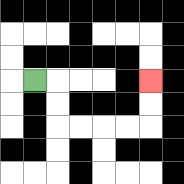{'start': '[1, 3]', 'end': '[6, 3]', 'path_directions': 'R,D,D,R,R,R,R,U,U', 'path_coordinates': '[[1, 3], [2, 3], [2, 4], [2, 5], [3, 5], [4, 5], [5, 5], [6, 5], [6, 4], [6, 3]]'}